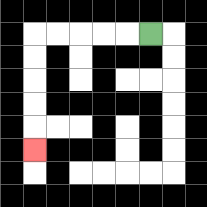{'start': '[6, 1]', 'end': '[1, 6]', 'path_directions': 'L,L,L,L,L,D,D,D,D,D', 'path_coordinates': '[[6, 1], [5, 1], [4, 1], [3, 1], [2, 1], [1, 1], [1, 2], [1, 3], [1, 4], [1, 5], [1, 6]]'}